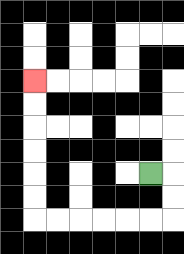{'start': '[6, 7]', 'end': '[1, 3]', 'path_directions': 'R,D,D,L,L,L,L,L,L,U,U,U,U,U,U', 'path_coordinates': '[[6, 7], [7, 7], [7, 8], [7, 9], [6, 9], [5, 9], [4, 9], [3, 9], [2, 9], [1, 9], [1, 8], [1, 7], [1, 6], [1, 5], [1, 4], [1, 3]]'}